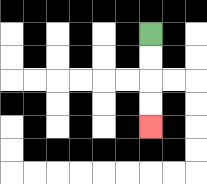{'start': '[6, 1]', 'end': '[6, 5]', 'path_directions': 'D,D,D,D', 'path_coordinates': '[[6, 1], [6, 2], [6, 3], [6, 4], [6, 5]]'}